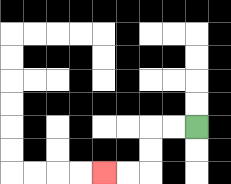{'start': '[8, 5]', 'end': '[4, 7]', 'path_directions': 'L,L,D,D,L,L', 'path_coordinates': '[[8, 5], [7, 5], [6, 5], [6, 6], [6, 7], [5, 7], [4, 7]]'}